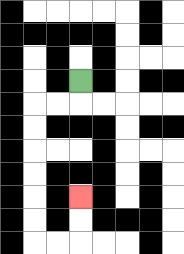{'start': '[3, 3]', 'end': '[3, 8]', 'path_directions': 'D,L,L,D,D,D,D,D,D,R,R,U,U', 'path_coordinates': '[[3, 3], [3, 4], [2, 4], [1, 4], [1, 5], [1, 6], [1, 7], [1, 8], [1, 9], [1, 10], [2, 10], [3, 10], [3, 9], [3, 8]]'}